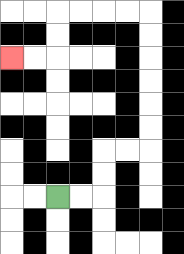{'start': '[2, 8]', 'end': '[0, 2]', 'path_directions': 'R,R,U,U,R,R,U,U,U,U,U,U,L,L,L,L,D,D,L,L', 'path_coordinates': '[[2, 8], [3, 8], [4, 8], [4, 7], [4, 6], [5, 6], [6, 6], [6, 5], [6, 4], [6, 3], [6, 2], [6, 1], [6, 0], [5, 0], [4, 0], [3, 0], [2, 0], [2, 1], [2, 2], [1, 2], [0, 2]]'}